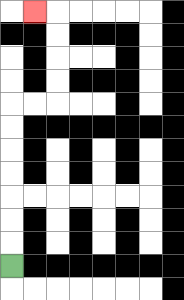{'start': '[0, 11]', 'end': '[1, 0]', 'path_directions': 'U,U,U,U,U,U,U,R,R,U,U,U,U,L', 'path_coordinates': '[[0, 11], [0, 10], [0, 9], [0, 8], [0, 7], [0, 6], [0, 5], [0, 4], [1, 4], [2, 4], [2, 3], [2, 2], [2, 1], [2, 0], [1, 0]]'}